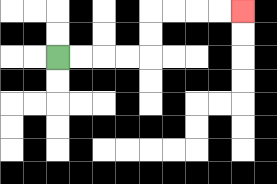{'start': '[2, 2]', 'end': '[10, 0]', 'path_directions': 'R,R,R,R,U,U,R,R,R,R', 'path_coordinates': '[[2, 2], [3, 2], [4, 2], [5, 2], [6, 2], [6, 1], [6, 0], [7, 0], [8, 0], [9, 0], [10, 0]]'}